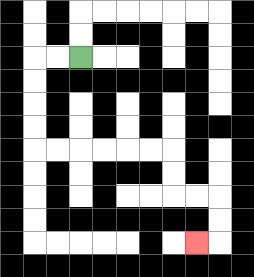{'start': '[3, 2]', 'end': '[8, 10]', 'path_directions': 'L,L,D,D,D,D,R,R,R,R,R,R,D,D,R,R,D,D,L', 'path_coordinates': '[[3, 2], [2, 2], [1, 2], [1, 3], [1, 4], [1, 5], [1, 6], [2, 6], [3, 6], [4, 6], [5, 6], [6, 6], [7, 6], [7, 7], [7, 8], [8, 8], [9, 8], [9, 9], [9, 10], [8, 10]]'}